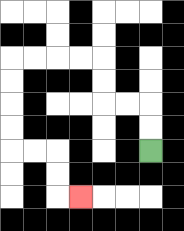{'start': '[6, 6]', 'end': '[3, 8]', 'path_directions': 'U,U,L,L,U,U,L,L,L,L,D,D,D,D,R,R,D,D,R', 'path_coordinates': '[[6, 6], [6, 5], [6, 4], [5, 4], [4, 4], [4, 3], [4, 2], [3, 2], [2, 2], [1, 2], [0, 2], [0, 3], [0, 4], [0, 5], [0, 6], [1, 6], [2, 6], [2, 7], [2, 8], [3, 8]]'}